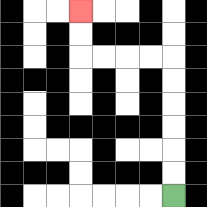{'start': '[7, 8]', 'end': '[3, 0]', 'path_directions': 'U,U,U,U,U,U,L,L,L,L,U,U', 'path_coordinates': '[[7, 8], [7, 7], [7, 6], [7, 5], [7, 4], [7, 3], [7, 2], [6, 2], [5, 2], [4, 2], [3, 2], [3, 1], [3, 0]]'}